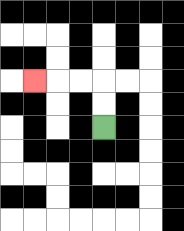{'start': '[4, 5]', 'end': '[1, 3]', 'path_directions': 'U,U,L,L,L', 'path_coordinates': '[[4, 5], [4, 4], [4, 3], [3, 3], [2, 3], [1, 3]]'}